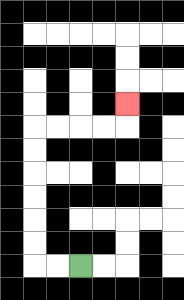{'start': '[3, 11]', 'end': '[5, 4]', 'path_directions': 'L,L,U,U,U,U,U,U,R,R,R,R,U', 'path_coordinates': '[[3, 11], [2, 11], [1, 11], [1, 10], [1, 9], [1, 8], [1, 7], [1, 6], [1, 5], [2, 5], [3, 5], [4, 5], [5, 5], [5, 4]]'}